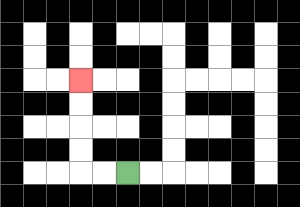{'start': '[5, 7]', 'end': '[3, 3]', 'path_directions': 'L,L,U,U,U,U', 'path_coordinates': '[[5, 7], [4, 7], [3, 7], [3, 6], [3, 5], [3, 4], [3, 3]]'}